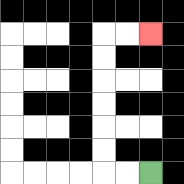{'start': '[6, 7]', 'end': '[6, 1]', 'path_directions': 'L,L,U,U,U,U,U,U,R,R', 'path_coordinates': '[[6, 7], [5, 7], [4, 7], [4, 6], [4, 5], [4, 4], [4, 3], [4, 2], [4, 1], [5, 1], [6, 1]]'}